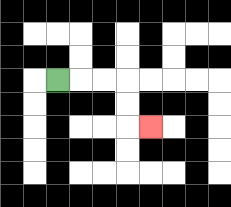{'start': '[2, 3]', 'end': '[6, 5]', 'path_directions': 'R,R,R,D,D,R', 'path_coordinates': '[[2, 3], [3, 3], [4, 3], [5, 3], [5, 4], [5, 5], [6, 5]]'}